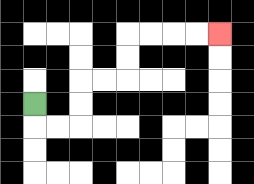{'start': '[1, 4]', 'end': '[9, 1]', 'path_directions': 'D,R,R,U,U,R,R,U,U,R,R,R,R', 'path_coordinates': '[[1, 4], [1, 5], [2, 5], [3, 5], [3, 4], [3, 3], [4, 3], [5, 3], [5, 2], [5, 1], [6, 1], [7, 1], [8, 1], [9, 1]]'}